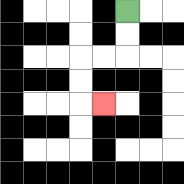{'start': '[5, 0]', 'end': '[4, 4]', 'path_directions': 'D,D,L,L,D,D,R', 'path_coordinates': '[[5, 0], [5, 1], [5, 2], [4, 2], [3, 2], [3, 3], [3, 4], [4, 4]]'}